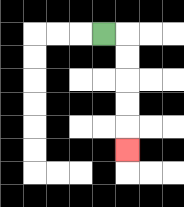{'start': '[4, 1]', 'end': '[5, 6]', 'path_directions': 'R,D,D,D,D,D', 'path_coordinates': '[[4, 1], [5, 1], [5, 2], [5, 3], [5, 4], [5, 5], [5, 6]]'}